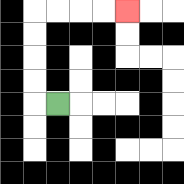{'start': '[2, 4]', 'end': '[5, 0]', 'path_directions': 'L,U,U,U,U,R,R,R,R', 'path_coordinates': '[[2, 4], [1, 4], [1, 3], [1, 2], [1, 1], [1, 0], [2, 0], [3, 0], [4, 0], [5, 0]]'}